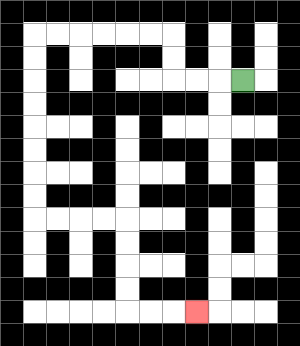{'start': '[10, 3]', 'end': '[8, 13]', 'path_directions': 'L,L,L,U,U,L,L,L,L,L,L,D,D,D,D,D,D,D,D,R,R,R,R,D,D,D,D,R,R,R', 'path_coordinates': '[[10, 3], [9, 3], [8, 3], [7, 3], [7, 2], [7, 1], [6, 1], [5, 1], [4, 1], [3, 1], [2, 1], [1, 1], [1, 2], [1, 3], [1, 4], [1, 5], [1, 6], [1, 7], [1, 8], [1, 9], [2, 9], [3, 9], [4, 9], [5, 9], [5, 10], [5, 11], [5, 12], [5, 13], [6, 13], [7, 13], [8, 13]]'}